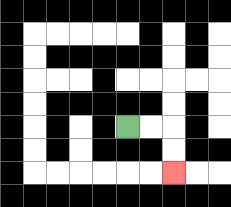{'start': '[5, 5]', 'end': '[7, 7]', 'path_directions': 'R,R,D,D', 'path_coordinates': '[[5, 5], [6, 5], [7, 5], [7, 6], [7, 7]]'}